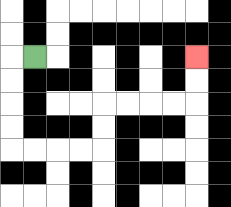{'start': '[1, 2]', 'end': '[8, 2]', 'path_directions': 'L,D,D,D,D,R,R,R,R,U,U,R,R,R,R,U,U', 'path_coordinates': '[[1, 2], [0, 2], [0, 3], [0, 4], [0, 5], [0, 6], [1, 6], [2, 6], [3, 6], [4, 6], [4, 5], [4, 4], [5, 4], [6, 4], [7, 4], [8, 4], [8, 3], [8, 2]]'}